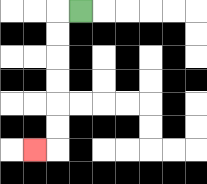{'start': '[3, 0]', 'end': '[1, 6]', 'path_directions': 'L,D,D,D,D,D,D,L', 'path_coordinates': '[[3, 0], [2, 0], [2, 1], [2, 2], [2, 3], [2, 4], [2, 5], [2, 6], [1, 6]]'}